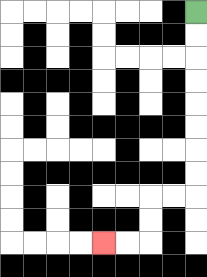{'start': '[8, 0]', 'end': '[4, 10]', 'path_directions': 'D,D,D,D,D,D,D,D,L,L,D,D,L,L', 'path_coordinates': '[[8, 0], [8, 1], [8, 2], [8, 3], [8, 4], [8, 5], [8, 6], [8, 7], [8, 8], [7, 8], [6, 8], [6, 9], [6, 10], [5, 10], [4, 10]]'}